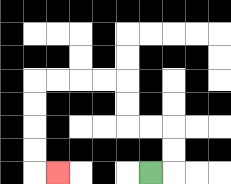{'start': '[6, 7]', 'end': '[2, 7]', 'path_directions': 'R,U,U,L,L,U,U,L,L,L,L,D,D,D,D,R', 'path_coordinates': '[[6, 7], [7, 7], [7, 6], [7, 5], [6, 5], [5, 5], [5, 4], [5, 3], [4, 3], [3, 3], [2, 3], [1, 3], [1, 4], [1, 5], [1, 6], [1, 7], [2, 7]]'}